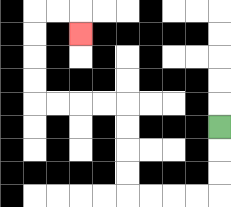{'start': '[9, 5]', 'end': '[3, 1]', 'path_directions': 'D,D,D,L,L,L,L,U,U,U,U,L,L,L,L,U,U,U,U,R,R,D', 'path_coordinates': '[[9, 5], [9, 6], [9, 7], [9, 8], [8, 8], [7, 8], [6, 8], [5, 8], [5, 7], [5, 6], [5, 5], [5, 4], [4, 4], [3, 4], [2, 4], [1, 4], [1, 3], [1, 2], [1, 1], [1, 0], [2, 0], [3, 0], [3, 1]]'}